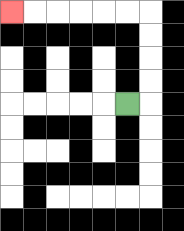{'start': '[5, 4]', 'end': '[0, 0]', 'path_directions': 'R,U,U,U,U,L,L,L,L,L,L', 'path_coordinates': '[[5, 4], [6, 4], [6, 3], [6, 2], [6, 1], [6, 0], [5, 0], [4, 0], [3, 0], [2, 0], [1, 0], [0, 0]]'}